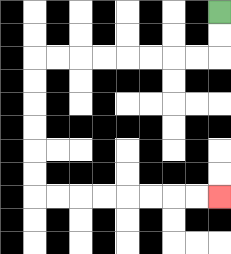{'start': '[9, 0]', 'end': '[9, 8]', 'path_directions': 'D,D,L,L,L,L,L,L,L,L,D,D,D,D,D,D,R,R,R,R,R,R,R,R', 'path_coordinates': '[[9, 0], [9, 1], [9, 2], [8, 2], [7, 2], [6, 2], [5, 2], [4, 2], [3, 2], [2, 2], [1, 2], [1, 3], [1, 4], [1, 5], [1, 6], [1, 7], [1, 8], [2, 8], [3, 8], [4, 8], [5, 8], [6, 8], [7, 8], [8, 8], [9, 8]]'}